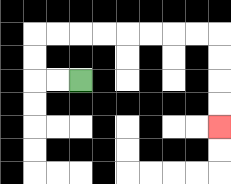{'start': '[3, 3]', 'end': '[9, 5]', 'path_directions': 'L,L,U,U,R,R,R,R,R,R,R,R,D,D,D,D', 'path_coordinates': '[[3, 3], [2, 3], [1, 3], [1, 2], [1, 1], [2, 1], [3, 1], [4, 1], [5, 1], [6, 1], [7, 1], [8, 1], [9, 1], [9, 2], [9, 3], [9, 4], [9, 5]]'}